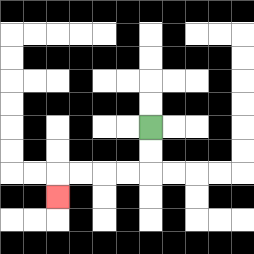{'start': '[6, 5]', 'end': '[2, 8]', 'path_directions': 'D,D,L,L,L,L,D', 'path_coordinates': '[[6, 5], [6, 6], [6, 7], [5, 7], [4, 7], [3, 7], [2, 7], [2, 8]]'}